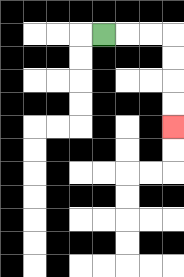{'start': '[4, 1]', 'end': '[7, 5]', 'path_directions': 'R,R,R,D,D,D,D', 'path_coordinates': '[[4, 1], [5, 1], [6, 1], [7, 1], [7, 2], [7, 3], [7, 4], [7, 5]]'}